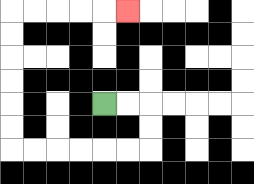{'start': '[4, 4]', 'end': '[5, 0]', 'path_directions': 'R,R,D,D,L,L,L,L,L,L,U,U,U,U,U,U,R,R,R,R,R', 'path_coordinates': '[[4, 4], [5, 4], [6, 4], [6, 5], [6, 6], [5, 6], [4, 6], [3, 6], [2, 6], [1, 6], [0, 6], [0, 5], [0, 4], [0, 3], [0, 2], [0, 1], [0, 0], [1, 0], [2, 0], [3, 0], [4, 0], [5, 0]]'}